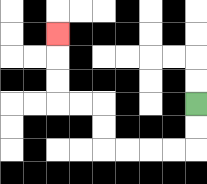{'start': '[8, 4]', 'end': '[2, 1]', 'path_directions': 'D,D,L,L,L,L,U,U,L,L,U,U,U', 'path_coordinates': '[[8, 4], [8, 5], [8, 6], [7, 6], [6, 6], [5, 6], [4, 6], [4, 5], [4, 4], [3, 4], [2, 4], [2, 3], [2, 2], [2, 1]]'}